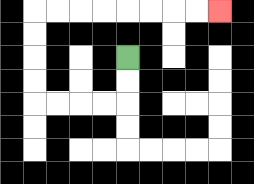{'start': '[5, 2]', 'end': '[9, 0]', 'path_directions': 'D,D,L,L,L,L,U,U,U,U,R,R,R,R,R,R,R,R', 'path_coordinates': '[[5, 2], [5, 3], [5, 4], [4, 4], [3, 4], [2, 4], [1, 4], [1, 3], [1, 2], [1, 1], [1, 0], [2, 0], [3, 0], [4, 0], [5, 0], [6, 0], [7, 0], [8, 0], [9, 0]]'}